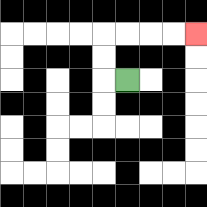{'start': '[5, 3]', 'end': '[8, 1]', 'path_directions': 'L,U,U,R,R,R,R', 'path_coordinates': '[[5, 3], [4, 3], [4, 2], [4, 1], [5, 1], [6, 1], [7, 1], [8, 1]]'}